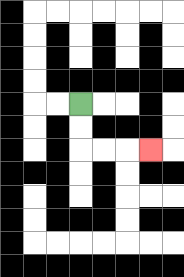{'start': '[3, 4]', 'end': '[6, 6]', 'path_directions': 'D,D,R,R,R', 'path_coordinates': '[[3, 4], [3, 5], [3, 6], [4, 6], [5, 6], [6, 6]]'}